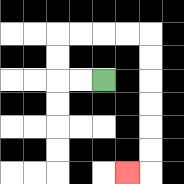{'start': '[4, 3]', 'end': '[5, 7]', 'path_directions': 'L,L,U,U,R,R,R,R,D,D,D,D,D,D,L', 'path_coordinates': '[[4, 3], [3, 3], [2, 3], [2, 2], [2, 1], [3, 1], [4, 1], [5, 1], [6, 1], [6, 2], [6, 3], [6, 4], [6, 5], [6, 6], [6, 7], [5, 7]]'}